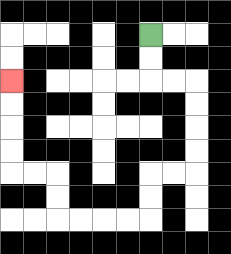{'start': '[6, 1]', 'end': '[0, 3]', 'path_directions': 'D,D,R,R,D,D,D,D,L,L,D,D,L,L,L,L,U,U,L,L,U,U,U,U', 'path_coordinates': '[[6, 1], [6, 2], [6, 3], [7, 3], [8, 3], [8, 4], [8, 5], [8, 6], [8, 7], [7, 7], [6, 7], [6, 8], [6, 9], [5, 9], [4, 9], [3, 9], [2, 9], [2, 8], [2, 7], [1, 7], [0, 7], [0, 6], [0, 5], [0, 4], [0, 3]]'}